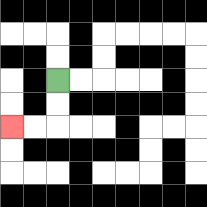{'start': '[2, 3]', 'end': '[0, 5]', 'path_directions': 'D,D,L,L', 'path_coordinates': '[[2, 3], [2, 4], [2, 5], [1, 5], [0, 5]]'}